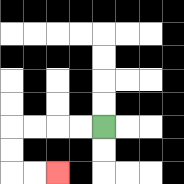{'start': '[4, 5]', 'end': '[2, 7]', 'path_directions': 'L,L,L,L,D,D,R,R', 'path_coordinates': '[[4, 5], [3, 5], [2, 5], [1, 5], [0, 5], [0, 6], [0, 7], [1, 7], [2, 7]]'}